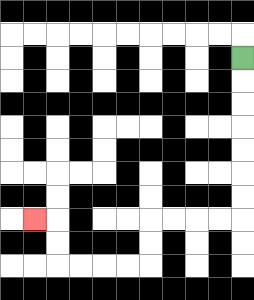{'start': '[10, 2]', 'end': '[1, 9]', 'path_directions': 'D,D,D,D,D,D,D,L,L,L,L,D,D,L,L,L,L,U,U,L', 'path_coordinates': '[[10, 2], [10, 3], [10, 4], [10, 5], [10, 6], [10, 7], [10, 8], [10, 9], [9, 9], [8, 9], [7, 9], [6, 9], [6, 10], [6, 11], [5, 11], [4, 11], [3, 11], [2, 11], [2, 10], [2, 9], [1, 9]]'}